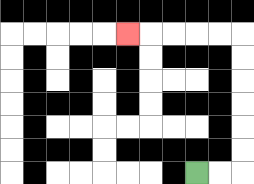{'start': '[8, 7]', 'end': '[5, 1]', 'path_directions': 'R,R,U,U,U,U,U,U,L,L,L,L,L', 'path_coordinates': '[[8, 7], [9, 7], [10, 7], [10, 6], [10, 5], [10, 4], [10, 3], [10, 2], [10, 1], [9, 1], [8, 1], [7, 1], [6, 1], [5, 1]]'}